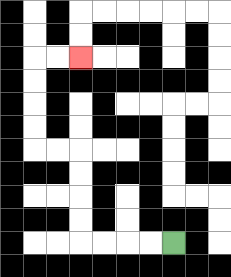{'start': '[7, 10]', 'end': '[3, 2]', 'path_directions': 'L,L,L,L,U,U,U,U,L,L,U,U,U,U,R,R', 'path_coordinates': '[[7, 10], [6, 10], [5, 10], [4, 10], [3, 10], [3, 9], [3, 8], [3, 7], [3, 6], [2, 6], [1, 6], [1, 5], [1, 4], [1, 3], [1, 2], [2, 2], [3, 2]]'}